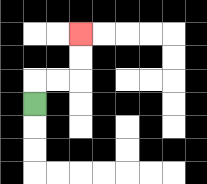{'start': '[1, 4]', 'end': '[3, 1]', 'path_directions': 'U,R,R,U,U', 'path_coordinates': '[[1, 4], [1, 3], [2, 3], [3, 3], [3, 2], [3, 1]]'}